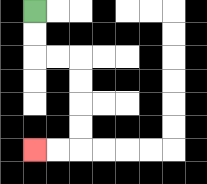{'start': '[1, 0]', 'end': '[1, 6]', 'path_directions': 'D,D,R,R,D,D,D,D,L,L', 'path_coordinates': '[[1, 0], [1, 1], [1, 2], [2, 2], [3, 2], [3, 3], [3, 4], [3, 5], [3, 6], [2, 6], [1, 6]]'}